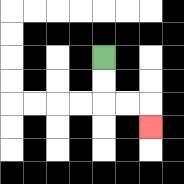{'start': '[4, 2]', 'end': '[6, 5]', 'path_directions': 'D,D,R,R,D', 'path_coordinates': '[[4, 2], [4, 3], [4, 4], [5, 4], [6, 4], [6, 5]]'}